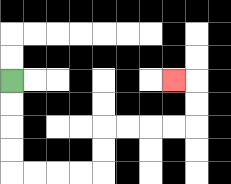{'start': '[0, 3]', 'end': '[7, 3]', 'path_directions': 'D,D,D,D,R,R,R,R,U,U,R,R,R,R,U,U,L', 'path_coordinates': '[[0, 3], [0, 4], [0, 5], [0, 6], [0, 7], [1, 7], [2, 7], [3, 7], [4, 7], [4, 6], [4, 5], [5, 5], [6, 5], [7, 5], [8, 5], [8, 4], [8, 3], [7, 3]]'}